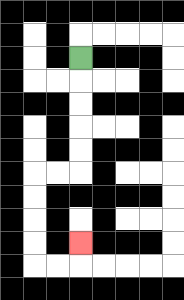{'start': '[3, 2]', 'end': '[3, 10]', 'path_directions': 'D,D,D,D,D,L,L,D,D,D,D,R,R,U', 'path_coordinates': '[[3, 2], [3, 3], [3, 4], [3, 5], [3, 6], [3, 7], [2, 7], [1, 7], [1, 8], [1, 9], [1, 10], [1, 11], [2, 11], [3, 11], [3, 10]]'}